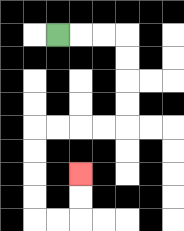{'start': '[2, 1]', 'end': '[3, 7]', 'path_directions': 'R,R,R,D,D,D,D,L,L,L,L,D,D,D,D,R,R,U,U', 'path_coordinates': '[[2, 1], [3, 1], [4, 1], [5, 1], [5, 2], [5, 3], [5, 4], [5, 5], [4, 5], [3, 5], [2, 5], [1, 5], [1, 6], [1, 7], [1, 8], [1, 9], [2, 9], [3, 9], [3, 8], [3, 7]]'}